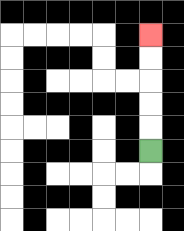{'start': '[6, 6]', 'end': '[6, 1]', 'path_directions': 'U,U,U,U,U', 'path_coordinates': '[[6, 6], [6, 5], [6, 4], [6, 3], [6, 2], [6, 1]]'}